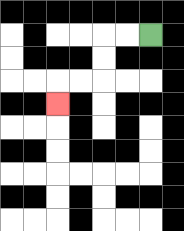{'start': '[6, 1]', 'end': '[2, 4]', 'path_directions': 'L,L,D,D,L,L,D', 'path_coordinates': '[[6, 1], [5, 1], [4, 1], [4, 2], [4, 3], [3, 3], [2, 3], [2, 4]]'}